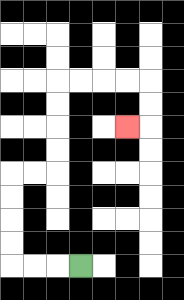{'start': '[3, 11]', 'end': '[5, 5]', 'path_directions': 'L,L,L,U,U,U,U,R,R,U,U,U,U,R,R,R,R,D,D,L', 'path_coordinates': '[[3, 11], [2, 11], [1, 11], [0, 11], [0, 10], [0, 9], [0, 8], [0, 7], [1, 7], [2, 7], [2, 6], [2, 5], [2, 4], [2, 3], [3, 3], [4, 3], [5, 3], [6, 3], [6, 4], [6, 5], [5, 5]]'}